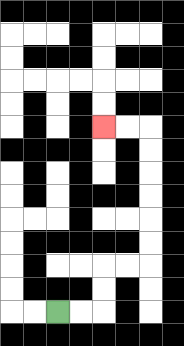{'start': '[2, 13]', 'end': '[4, 5]', 'path_directions': 'R,R,U,U,R,R,U,U,U,U,U,U,L,L', 'path_coordinates': '[[2, 13], [3, 13], [4, 13], [4, 12], [4, 11], [5, 11], [6, 11], [6, 10], [6, 9], [6, 8], [6, 7], [6, 6], [6, 5], [5, 5], [4, 5]]'}